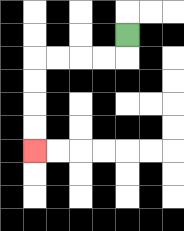{'start': '[5, 1]', 'end': '[1, 6]', 'path_directions': 'D,L,L,L,L,D,D,D,D', 'path_coordinates': '[[5, 1], [5, 2], [4, 2], [3, 2], [2, 2], [1, 2], [1, 3], [1, 4], [1, 5], [1, 6]]'}